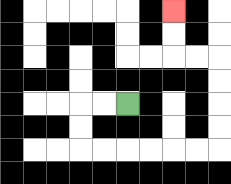{'start': '[5, 4]', 'end': '[7, 0]', 'path_directions': 'L,L,D,D,R,R,R,R,R,R,U,U,U,U,L,L,U,U', 'path_coordinates': '[[5, 4], [4, 4], [3, 4], [3, 5], [3, 6], [4, 6], [5, 6], [6, 6], [7, 6], [8, 6], [9, 6], [9, 5], [9, 4], [9, 3], [9, 2], [8, 2], [7, 2], [7, 1], [7, 0]]'}